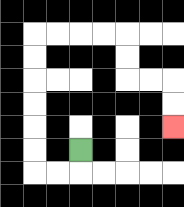{'start': '[3, 6]', 'end': '[7, 5]', 'path_directions': 'D,L,L,U,U,U,U,U,U,R,R,R,R,D,D,R,R,D,D', 'path_coordinates': '[[3, 6], [3, 7], [2, 7], [1, 7], [1, 6], [1, 5], [1, 4], [1, 3], [1, 2], [1, 1], [2, 1], [3, 1], [4, 1], [5, 1], [5, 2], [5, 3], [6, 3], [7, 3], [7, 4], [7, 5]]'}